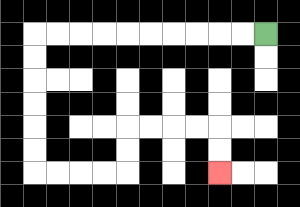{'start': '[11, 1]', 'end': '[9, 7]', 'path_directions': 'L,L,L,L,L,L,L,L,L,L,D,D,D,D,D,D,R,R,R,R,U,U,R,R,R,R,D,D', 'path_coordinates': '[[11, 1], [10, 1], [9, 1], [8, 1], [7, 1], [6, 1], [5, 1], [4, 1], [3, 1], [2, 1], [1, 1], [1, 2], [1, 3], [1, 4], [1, 5], [1, 6], [1, 7], [2, 7], [3, 7], [4, 7], [5, 7], [5, 6], [5, 5], [6, 5], [7, 5], [8, 5], [9, 5], [9, 6], [9, 7]]'}